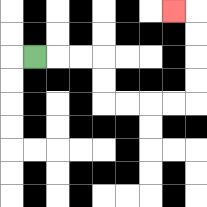{'start': '[1, 2]', 'end': '[7, 0]', 'path_directions': 'R,R,R,D,D,R,R,R,R,U,U,U,U,L', 'path_coordinates': '[[1, 2], [2, 2], [3, 2], [4, 2], [4, 3], [4, 4], [5, 4], [6, 4], [7, 4], [8, 4], [8, 3], [8, 2], [8, 1], [8, 0], [7, 0]]'}